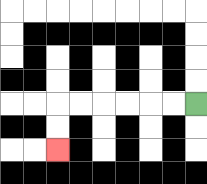{'start': '[8, 4]', 'end': '[2, 6]', 'path_directions': 'L,L,L,L,L,L,D,D', 'path_coordinates': '[[8, 4], [7, 4], [6, 4], [5, 4], [4, 4], [3, 4], [2, 4], [2, 5], [2, 6]]'}